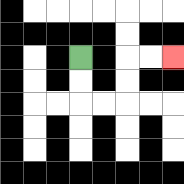{'start': '[3, 2]', 'end': '[7, 2]', 'path_directions': 'D,D,R,R,U,U,R,R', 'path_coordinates': '[[3, 2], [3, 3], [3, 4], [4, 4], [5, 4], [5, 3], [5, 2], [6, 2], [7, 2]]'}